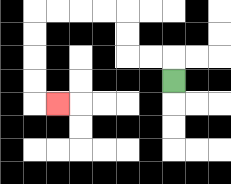{'start': '[7, 3]', 'end': '[2, 4]', 'path_directions': 'U,L,L,U,U,L,L,L,L,D,D,D,D,R', 'path_coordinates': '[[7, 3], [7, 2], [6, 2], [5, 2], [5, 1], [5, 0], [4, 0], [3, 0], [2, 0], [1, 0], [1, 1], [1, 2], [1, 3], [1, 4], [2, 4]]'}